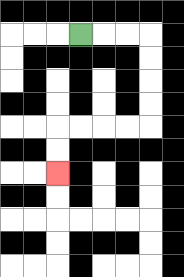{'start': '[3, 1]', 'end': '[2, 7]', 'path_directions': 'R,R,R,D,D,D,D,L,L,L,L,D,D', 'path_coordinates': '[[3, 1], [4, 1], [5, 1], [6, 1], [6, 2], [6, 3], [6, 4], [6, 5], [5, 5], [4, 5], [3, 5], [2, 5], [2, 6], [2, 7]]'}